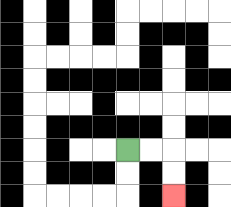{'start': '[5, 6]', 'end': '[7, 8]', 'path_directions': 'R,R,D,D', 'path_coordinates': '[[5, 6], [6, 6], [7, 6], [7, 7], [7, 8]]'}